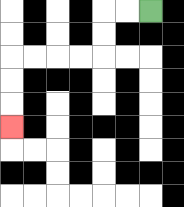{'start': '[6, 0]', 'end': '[0, 5]', 'path_directions': 'L,L,D,D,L,L,L,L,D,D,D', 'path_coordinates': '[[6, 0], [5, 0], [4, 0], [4, 1], [4, 2], [3, 2], [2, 2], [1, 2], [0, 2], [0, 3], [0, 4], [0, 5]]'}